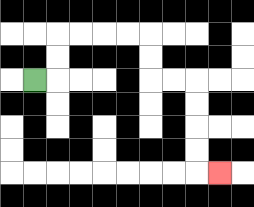{'start': '[1, 3]', 'end': '[9, 7]', 'path_directions': 'R,U,U,R,R,R,R,D,D,R,R,D,D,D,D,R', 'path_coordinates': '[[1, 3], [2, 3], [2, 2], [2, 1], [3, 1], [4, 1], [5, 1], [6, 1], [6, 2], [6, 3], [7, 3], [8, 3], [8, 4], [8, 5], [8, 6], [8, 7], [9, 7]]'}